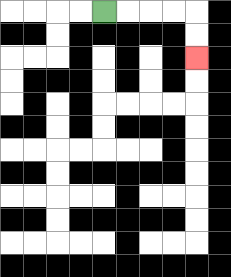{'start': '[4, 0]', 'end': '[8, 2]', 'path_directions': 'R,R,R,R,D,D', 'path_coordinates': '[[4, 0], [5, 0], [6, 0], [7, 0], [8, 0], [8, 1], [8, 2]]'}